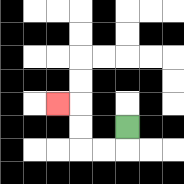{'start': '[5, 5]', 'end': '[2, 4]', 'path_directions': 'D,L,L,U,U,L', 'path_coordinates': '[[5, 5], [5, 6], [4, 6], [3, 6], [3, 5], [3, 4], [2, 4]]'}